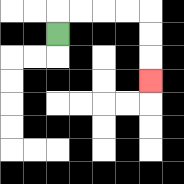{'start': '[2, 1]', 'end': '[6, 3]', 'path_directions': 'U,R,R,R,R,D,D,D', 'path_coordinates': '[[2, 1], [2, 0], [3, 0], [4, 0], [5, 0], [6, 0], [6, 1], [6, 2], [6, 3]]'}